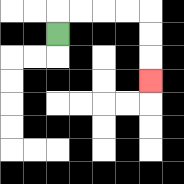{'start': '[2, 1]', 'end': '[6, 3]', 'path_directions': 'U,R,R,R,R,D,D,D', 'path_coordinates': '[[2, 1], [2, 0], [3, 0], [4, 0], [5, 0], [6, 0], [6, 1], [6, 2], [6, 3]]'}